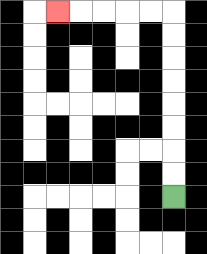{'start': '[7, 8]', 'end': '[2, 0]', 'path_directions': 'U,U,U,U,U,U,U,U,L,L,L,L,L', 'path_coordinates': '[[7, 8], [7, 7], [7, 6], [7, 5], [7, 4], [7, 3], [7, 2], [7, 1], [7, 0], [6, 0], [5, 0], [4, 0], [3, 0], [2, 0]]'}